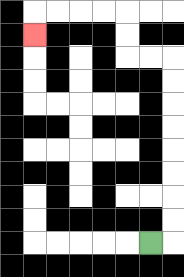{'start': '[6, 10]', 'end': '[1, 1]', 'path_directions': 'R,U,U,U,U,U,U,U,U,L,L,U,U,L,L,L,L,D', 'path_coordinates': '[[6, 10], [7, 10], [7, 9], [7, 8], [7, 7], [7, 6], [7, 5], [7, 4], [7, 3], [7, 2], [6, 2], [5, 2], [5, 1], [5, 0], [4, 0], [3, 0], [2, 0], [1, 0], [1, 1]]'}